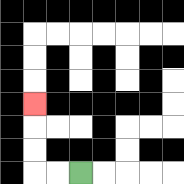{'start': '[3, 7]', 'end': '[1, 4]', 'path_directions': 'L,L,U,U,U', 'path_coordinates': '[[3, 7], [2, 7], [1, 7], [1, 6], [1, 5], [1, 4]]'}